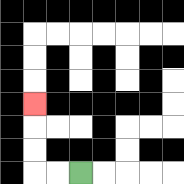{'start': '[3, 7]', 'end': '[1, 4]', 'path_directions': 'L,L,U,U,U', 'path_coordinates': '[[3, 7], [2, 7], [1, 7], [1, 6], [1, 5], [1, 4]]'}